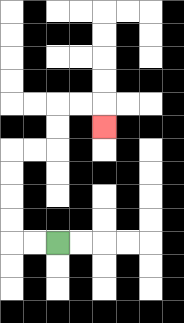{'start': '[2, 10]', 'end': '[4, 5]', 'path_directions': 'L,L,U,U,U,U,R,R,U,U,R,R,D', 'path_coordinates': '[[2, 10], [1, 10], [0, 10], [0, 9], [0, 8], [0, 7], [0, 6], [1, 6], [2, 6], [2, 5], [2, 4], [3, 4], [4, 4], [4, 5]]'}